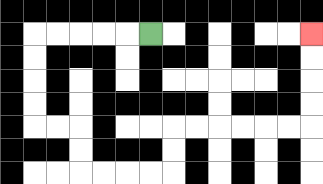{'start': '[6, 1]', 'end': '[13, 1]', 'path_directions': 'L,L,L,L,L,D,D,D,D,R,R,D,D,R,R,R,R,U,U,R,R,R,R,R,R,U,U,U,U', 'path_coordinates': '[[6, 1], [5, 1], [4, 1], [3, 1], [2, 1], [1, 1], [1, 2], [1, 3], [1, 4], [1, 5], [2, 5], [3, 5], [3, 6], [3, 7], [4, 7], [5, 7], [6, 7], [7, 7], [7, 6], [7, 5], [8, 5], [9, 5], [10, 5], [11, 5], [12, 5], [13, 5], [13, 4], [13, 3], [13, 2], [13, 1]]'}